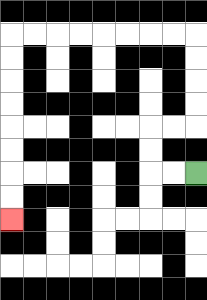{'start': '[8, 7]', 'end': '[0, 9]', 'path_directions': 'L,L,U,U,R,R,U,U,U,U,L,L,L,L,L,L,L,L,D,D,D,D,D,D,D,D', 'path_coordinates': '[[8, 7], [7, 7], [6, 7], [6, 6], [6, 5], [7, 5], [8, 5], [8, 4], [8, 3], [8, 2], [8, 1], [7, 1], [6, 1], [5, 1], [4, 1], [3, 1], [2, 1], [1, 1], [0, 1], [0, 2], [0, 3], [0, 4], [0, 5], [0, 6], [0, 7], [0, 8], [0, 9]]'}